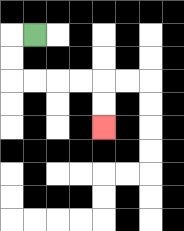{'start': '[1, 1]', 'end': '[4, 5]', 'path_directions': 'L,D,D,R,R,R,R,D,D', 'path_coordinates': '[[1, 1], [0, 1], [0, 2], [0, 3], [1, 3], [2, 3], [3, 3], [4, 3], [4, 4], [4, 5]]'}